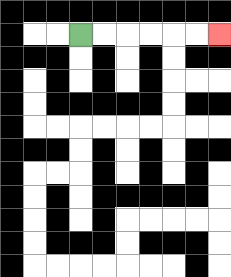{'start': '[3, 1]', 'end': '[9, 1]', 'path_directions': 'R,R,R,R,R,R', 'path_coordinates': '[[3, 1], [4, 1], [5, 1], [6, 1], [7, 1], [8, 1], [9, 1]]'}